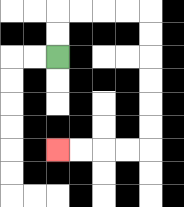{'start': '[2, 2]', 'end': '[2, 6]', 'path_directions': 'U,U,R,R,R,R,D,D,D,D,D,D,L,L,L,L', 'path_coordinates': '[[2, 2], [2, 1], [2, 0], [3, 0], [4, 0], [5, 0], [6, 0], [6, 1], [6, 2], [6, 3], [6, 4], [6, 5], [6, 6], [5, 6], [4, 6], [3, 6], [2, 6]]'}